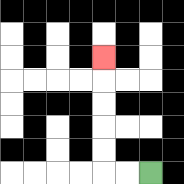{'start': '[6, 7]', 'end': '[4, 2]', 'path_directions': 'L,L,U,U,U,U,U', 'path_coordinates': '[[6, 7], [5, 7], [4, 7], [4, 6], [4, 5], [4, 4], [4, 3], [4, 2]]'}